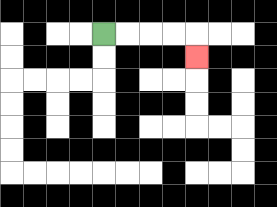{'start': '[4, 1]', 'end': '[8, 2]', 'path_directions': 'R,R,R,R,D', 'path_coordinates': '[[4, 1], [5, 1], [6, 1], [7, 1], [8, 1], [8, 2]]'}